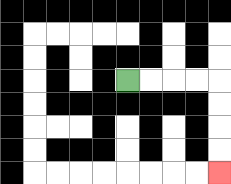{'start': '[5, 3]', 'end': '[9, 7]', 'path_directions': 'R,R,R,R,D,D,D,D', 'path_coordinates': '[[5, 3], [6, 3], [7, 3], [8, 3], [9, 3], [9, 4], [9, 5], [9, 6], [9, 7]]'}